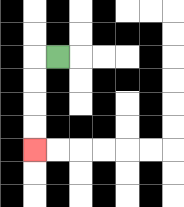{'start': '[2, 2]', 'end': '[1, 6]', 'path_directions': 'L,D,D,D,D', 'path_coordinates': '[[2, 2], [1, 2], [1, 3], [1, 4], [1, 5], [1, 6]]'}